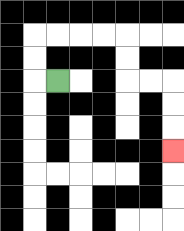{'start': '[2, 3]', 'end': '[7, 6]', 'path_directions': 'L,U,U,R,R,R,R,D,D,R,R,D,D,D', 'path_coordinates': '[[2, 3], [1, 3], [1, 2], [1, 1], [2, 1], [3, 1], [4, 1], [5, 1], [5, 2], [5, 3], [6, 3], [7, 3], [7, 4], [7, 5], [7, 6]]'}